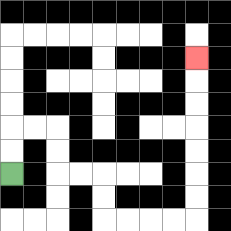{'start': '[0, 7]', 'end': '[8, 2]', 'path_directions': 'U,U,R,R,D,D,R,R,D,D,R,R,R,R,U,U,U,U,U,U,U', 'path_coordinates': '[[0, 7], [0, 6], [0, 5], [1, 5], [2, 5], [2, 6], [2, 7], [3, 7], [4, 7], [4, 8], [4, 9], [5, 9], [6, 9], [7, 9], [8, 9], [8, 8], [8, 7], [8, 6], [8, 5], [8, 4], [8, 3], [8, 2]]'}